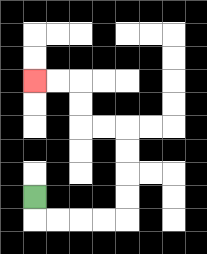{'start': '[1, 8]', 'end': '[1, 3]', 'path_directions': 'D,R,R,R,R,U,U,U,U,L,L,U,U,L,L', 'path_coordinates': '[[1, 8], [1, 9], [2, 9], [3, 9], [4, 9], [5, 9], [5, 8], [5, 7], [5, 6], [5, 5], [4, 5], [3, 5], [3, 4], [3, 3], [2, 3], [1, 3]]'}